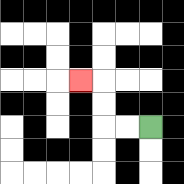{'start': '[6, 5]', 'end': '[3, 3]', 'path_directions': 'L,L,U,U,L', 'path_coordinates': '[[6, 5], [5, 5], [4, 5], [4, 4], [4, 3], [3, 3]]'}